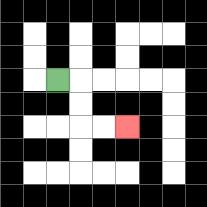{'start': '[2, 3]', 'end': '[5, 5]', 'path_directions': 'R,D,D,R,R', 'path_coordinates': '[[2, 3], [3, 3], [3, 4], [3, 5], [4, 5], [5, 5]]'}